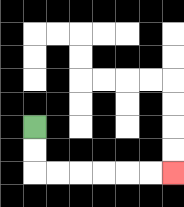{'start': '[1, 5]', 'end': '[7, 7]', 'path_directions': 'D,D,R,R,R,R,R,R', 'path_coordinates': '[[1, 5], [1, 6], [1, 7], [2, 7], [3, 7], [4, 7], [5, 7], [6, 7], [7, 7]]'}